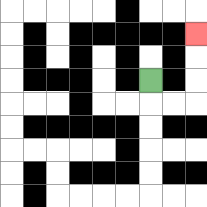{'start': '[6, 3]', 'end': '[8, 1]', 'path_directions': 'D,R,R,U,U,U', 'path_coordinates': '[[6, 3], [6, 4], [7, 4], [8, 4], [8, 3], [8, 2], [8, 1]]'}